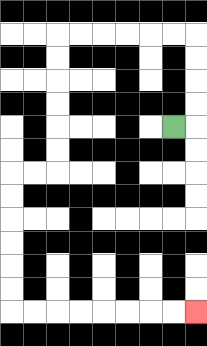{'start': '[7, 5]', 'end': '[8, 13]', 'path_directions': 'R,U,U,U,U,L,L,L,L,L,L,D,D,D,D,D,D,L,L,D,D,D,D,D,D,R,R,R,R,R,R,R,R', 'path_coordinates': '[[7, 5], [8, 5], [8, 4], [8, 3], [8, 2], [8, 1], [7, 1], [6, 1], [5, 1], [4, 1], [3, 1], [2, 1], [2, 2], [2, 3], [2, 4], [2, 5], [2, 6], [2, 7], [1, 7], [0, 7], [0, 8], [0, 9], [0, 10], [0, 11], [0, 12], [0, 13], [1, 13], [2, 13], [3, 13], [4, 13], [5, 13], [6, 13], [7, 13], [8, 13]]'}